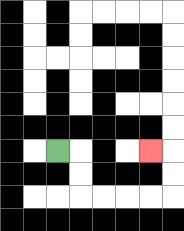{'start': '[2, 6]', 'end': '[6, 6]', 'path_directions': 'R,D,D,R,R,R,R,U,U,L', 'path_coordinates': '[[2, 6], [3, 6], [3, 7], [3, 8], [4, 8], [5, 8], [6, 8], [7, 8], [7, 7], [7, 6], [6, 6]]'}